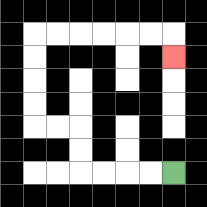{'start': '[7, 7]', 'end': '[7, 2]', 'path_directions': 'L,L,L,L,U,U,L,L,U,U,U,U,R,R,R,R,R,R,D', 'path_coordinates': '[[7, 7], [6, 7], [5, 7], [4, 7], [3, 7], [3, 6], [3, 5], [2, 5], [1, 5], [1, 4], [1, 3], [1, 2], [1, 1], [2, 1], [3, 1], [4, 1], [5, 1], [6, 1], [7, 1], [7, 2]]'}